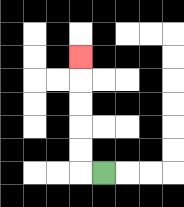{'start': '[4, 7]', 'end': '[3, 2]', 'path_directions': 'L,U,U,U,U,U', 'path_coordinates': '[[4, 7], [3, 7], [3, 6], [3, 5], [3, 4], [3, 3], [3, 2]]'}